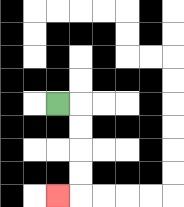{'start': '[2, 4]', 'end': '[2, 8]', 'path_directions': 'R,D,D,D,D,L', 'path_coordinates': '[[2, 4], [3, 4], [3, 5], [3, 6], [3, 7], [3, 8], [2, 8]]'}